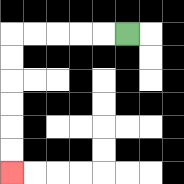{'start': '[5, 1]', 'end': '[0, 7]', 'path_directions': 'L,L,L,L,L,D,D,D,D,D,D', 'path_coordinates': '[[5, 1], [4, 1], [3, 1], [2, 1], [1, 1], [0, 1], [0, 2], [0, 3], [0, 4], [0, 5], [0, 6], [0, 7]]'}